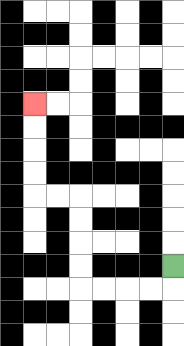{'start': '[7, 11]', 'end': '[1, 4]', 'path_directions': 'D,L,L,L,L,U,U,U,U,L,L,U,U,U,U', 'path_coordinates': '[[7, 11], [7, 12], [6, 12], [5, 12], [4, 12], [3, 12], [3, 11], [3, 10], [3, 9], [3, 8], [2, 8], [1, 8], [1, 7], [1, 6], [1, 5], [1, 4]]'}